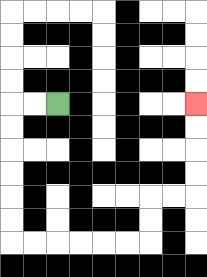{'start': '[2, 4]', 'end': '[8, 4]', 'path_directions': 'L,L,D,D,D,D,D,D,R,R,R,R,R,R,U,U,R,R,U,U,U,U', 'path_coordinates': '[[2, 4], [1, 4], [0, 4], [0, 5], [0, 6], [0, 7], [0, 8], [0, 9], [0, 10], [1, 10], [2, 10], [3, 10], [4, 10], [5, 10], [6, 10], [6, 9], [6, 8], [7, 8], [8, 8], [8, 7], [8, 6], [8, 5], [8, 4]]'}